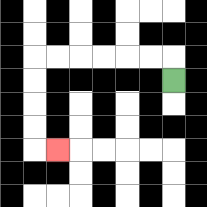{'start': '[7, 3]', 'end': '[2, 6]', 'path_directions': 'U,L,L,L,L,L,L,D,D,D,D,R', 'path_coordinates': '[[7, 3], [7, 2], [6, 2], [5, 2], [4, 2], [3, 2], [2, 2], [1, 2], [1, 3], [1, 4], [1, 5], [1, 6], [2, 6]]'}